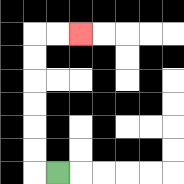{'start': '[2, 7]', 'end': '[3, 1]', 'path_directions': 'L,U,U,U,U,U,U,R,R', 'path_coordinates': '[[2, 7], [1, 7], [1, 6], [1, 5], [1, 4], [1, 3], [1, 2], [1, 1], [2, 1], [3, 1]]'}